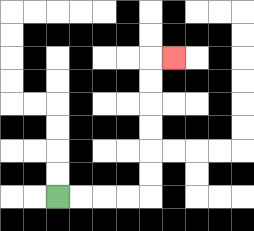{'start': '[2, 8]', 'end': '[7, 2]', 'path_directions': 'R,R,R,R,U,U,U,U,U,U,R', 'path_coordinates': '[[2, 8], [3, 8], [4, 8], [5, 8], [6, 8], [6, 7], [6, 6], [6, 5], [6, 4], [6, 3], [6, 2], [7, 2]]'}